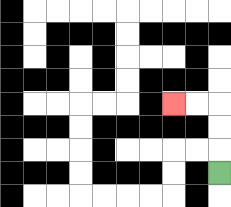{'start': '[9, 7]', 'end': '[7, 4]', 'path_directions': 'U,U,U,L,L', 'path_coordinates': '[[9, 7], [9, 6], [9, 5], [9, 4], [8, 4], [7, 4]]'}